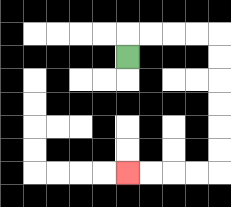{'start': '[5, 2]', 'end': '[5, 7]', 'path_directions': 'U,R,R,R,R,D,D,D,D,D,D,L,L,L,L', 'path_coordinates': '[[5, 2], [5, 1], [6, 1], [7, 1], [8, 1], [9, 1], [9, 2], [9, 3], [9, 4], [9, 5], [9, 6], [9, 7], [8, 7], [7, 7], [6, 7], [5, 7]]'}